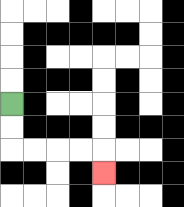{'start': '[0, 4]', 'end': '[4, 7]', 'path_directions': 'D,D,R,R,R,R,D', 'path_coordinates': '[[0, 4], [0, 5], [0, 6], [1, 6], [2, 6], [3, 6], [4, 6], [4, 7]]'}